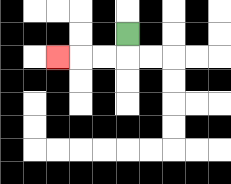{'start': '[5, 1]', 'end': '[2, 2]', 'path_directions': 'D,L,L,L', 'path_coordinates': '[[5, 1], [5, 2], [4, 2], [3, 2], [2, 2]]'}